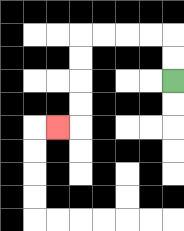{'start': '[7, 3]', 'end': '[2, 5]', 'path_directions': 'U,U,L,L,L,L,D,D,D,D,L', 'path_coordinates': '[[7, 3], [7, 2], [7, 1], [6, 1], [5, 1], [4, 1], [3, 1], [3, 2], [3, 3], [3, 4], [3, 5], [2, 5]]'}